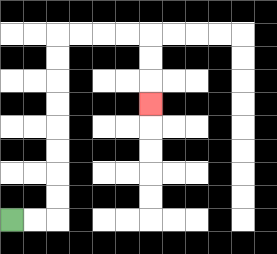{'start': '[0, 9]', 'end': '[6, 4]', 'path_directions': 'R,R,U,U,U,U,U,U,U,U,R,R,R,R,D,D,D', 'path_coordinates': '[[0, 9], [1, 9], [2, 9], [2, 8], [2, 7], [2, 6], [2, 5], [2, 4], [2, 3], [2, 2], [2, 1], [3, 1], [4, 1], [5, 1], [6, 1], [6, 2], [6, 3], [6, 4]]'}